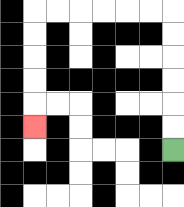{'start': '[7, 6]', 'end': '[1, 5]', 'path_directions': 'U,U,U,U,U,U,L,L,L,L,L,L,D,D,D,D,D', 'path_coordinates': '[[7, 6], [7, 5], [7, 4], [7, 3], [7, 2], [7, 1], [7, 0], [6, 0], [5, 0], [4, 0], [3, 0], [2, 0], [1, 0], [1, 1], [1, 2], [1, 3], [1, 4], [1, 5]]'}